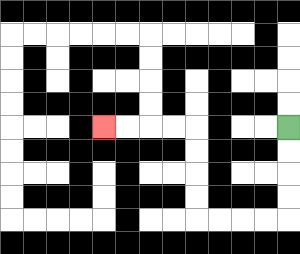{'start': '[12, 5]', 'end': '[4, 5]', 'path_directions': 'D,D,D,D,L,L,L,L,U,U,U,U,L,L,L,L', 'path_coordinates': '[[12, 5], [12, 6], [12, 7], [12, 8], [12, 9], [11, 9], [10, 9], [9, 9], [8, 9], [8, 8], [8, 7], [8, 6], [8, 5], [7, 5], [6, 5], [5, 5], [4, 5]]'}